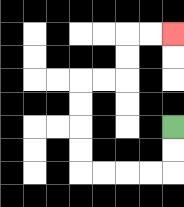{'start': '[7, 5]', 'end': '[7, 1]', 'path_directions': 'D,D,L,L,L,L,U,U,U,U,R,R,U,U,R,R', 'path_coordinates': '[[7, 5], [7, 6], [7, 7], [6, 7], [5, 7], [4, 7], [3, 7], [3, 6], [3, 5], [3, 4], [3, 3], [4, 3], [5, 3], [5, 2], [5, 1], [6, 1], [7, 1]]'}